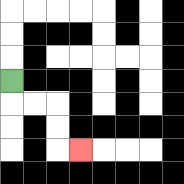{'start': '[0, 3]', 'end': '[3, 6]', 'path_directions': 'D,R,R,D,D,R', 'path_coordinates': '[[0, 3], [0, 4], [1, 4], [2, 4], [2, 5], [2, 6], [3, 6]]'}